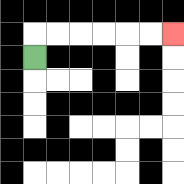{'start': '[1, 2]', 'end': '[7, 1]', 'path_directions': 'U,R,R,R,R,R,R', 'path_coordinates': '[[1, 2], [1, 1], [2, 1], [3, 1], [4, 1], [5, 1], [6, 1], [7, 1]]'}